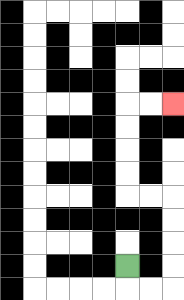{'start': '[5, 11]', 'end': '[7, 4]', 'path_directions': 'D,R,R,U,U,U,U,L,L,U,U,U,U,R,R', 'path_coordinates': '[[5, 11], [5, 12], [6, 12], [7, 12], [7, 11], [7, 10], [7, 9], [7, 8], [6, 8], [5, 8], [5, 7], [5, 6], [5, 5], [5, 4], [6, 4], [7, 4]]'}